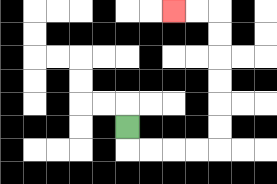{'start': '[5, 5]', 'end': '[7, 0]', 'path_directions': 'D,R,R,R,R,U,U,U,U,U,U,L,L', 'path_coordinates': '[[5, 5], [5, 6], [6, 6], [7, 6], [8, 6], [9, 6], [9, 5], [9, 4], [9, 3], [9, 2], [9, 1], [9, 0], [8, 0], [7, 0]]'}